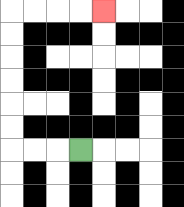{'start': '[3, 6]', 'end': '[4, 0]', 'path_directions': 'L,L,L,U,U,U,U,U,U,R,R,R,R', 'path_coordinates': '[[3, 6], [2, 6], [1, 6], [0, 6], [0, 5], [0, 4], [0, 3], [0, 2], [0, 1], [0, 0], [1, 0], [2, 0], [3, 0], [4, 0]]'}